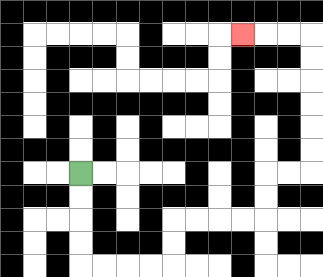{'start': '[3, 7]', 'end': '[10, 1]', 'path_directions': 'D,D,D,D,R,R,R,R,U,U,R,R,R,R,U,U,R,R,U,U,U,U,U,U,L,L,L', 'path_coordinates': '[[3, 7], [3, 8], [3, 9], [3, 10], [3, 11], [4, 11], [5, 11], [6, 11], [7, 11], [7, 10], [7, 9], [8, 9], [9, 9], [10, 9], [11, 9], [11, 8], [11, 7], [12, 7], [13, 7], [13, 6], [13, 5], [13, 4], [13, 3], [13, 2], [13, 1], [12, 1], [11, 1], [10, 1]]'}